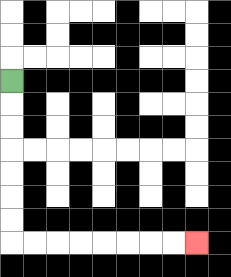{'start': '[0, 3]', 'end': '[8, 10]', 'path_directions': 'D,D,D,D,D,D,D,R,R,R,R,R,R,R,R', 'path_coordinates': '[[0, 3], [0, 4], [0, 5], [0, 6], [0, 7], [0, 8], [0, 9], [0, 10], [1, 10], [2, 10], [3, 10], [4, 10], [5, 10], [6, 10], [7, 10], [8, 10]]'}